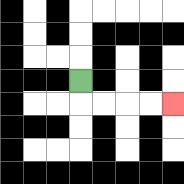{'start': '[3, 3]', 'end': '[7, 4]', 'path_directions': 'D,R,R,R,R', 'path_coordinates': '[[3, 3], [3, 4], [4, 4], [5, 4], [6, 4], [7, 4]]'}